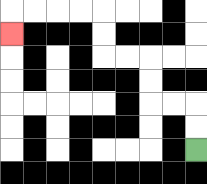{'start': '[8, 6]', 'end': '[0, 1]', 'path_directions': 'U,U,L,L,U,U,L,L,U,U,L,L,L,L,D', 'path_coordinates': '[[8, 6], [8, 5], [8, 4], [7, 4], [6, 4], [6, 3], [6, 2], [5, 2], [4, 2], [4, 1], [4, 0], [3, 0], [2, 0], [1, 0], [0, 0], [0, 1]]'}